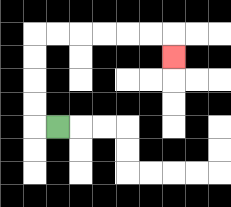{'start': '[2, 5]', 'end': '[7, 2]', 'path_directions': 'L,U,U,U,U,R,R,R,R,R,R,D', 'path_coordinates': '[[2, 5], [1, 5], [1, 4], [1, 3], [1, 2], [1, 1], [2, 1], [3, 1], [4, 1], [5, 1], [6, 1], [7, 1], [7, 2]]'}